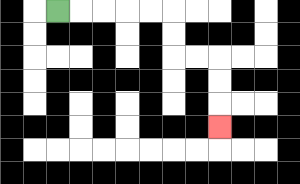{'start': '[2, 0]', 'end': '[9, 5]', 'path_directions': 'R,R,R,R,R,D,D,R,R,D,D,D', 'path_coordinates': '[[2, 0], [3, 0], [4, 0], [5, 0], [6, 0], [7, 0], [7, 1], [7, 2], [8, 2], [9, 2], [9, 3], [9, 4], [9, 5]]'}